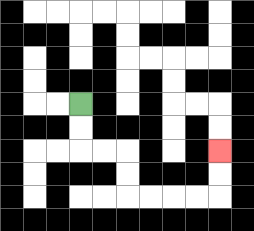{'start': '[3, 4]', 'end': '[9, 6]', 'path_directions': 'D,D,R,R,D,D,R,R,R,R,U,U', 'path_coordinates': '[[3, 4], [3, 5], [3, 6], [4, 6], [5, 6], [5, 7], [5, 8], [6, 8], [7, 8], [8, 8], [9, 8], [9, 7], [9, 6]]'}